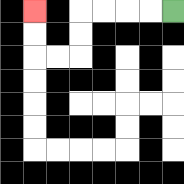{'start': '[7, 0]', 'end': '[1, 0]', 'path_directions': 'L,L,L,L,D,D,L,L,U,U', 'path_coordinates': '[[7, 0], [6, 0], [5, 0], [4, 0], [3, 0], [3, 1], [3, 2], [2, 2], [1, 2], [1, 1], [1, 0]]'}